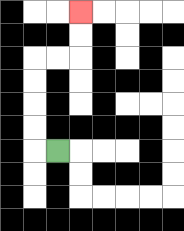{'start': '[2, 6]', 'end': '[3, 0]', 'path_directions': 'L,U,U,U,U,R,R,U,U', 'path_coordinates': '[[2, 6], [1, 6], [1, 5], [1, 4], [1, 3], [1, 2], [2, 2], [3, 2], [3, 1], [3, 0]]'}